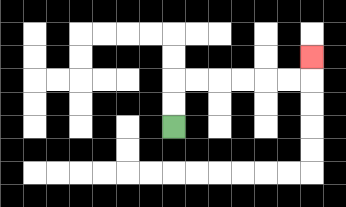{'start': '[7, 5]', 'end': '[13, 2]', 'path_directions': 'U,U,R,R,R,R,R,R,U', 'path_coordinates': '[[7, 5], [7, 4], [7, 3], [8, 3], [9, 3], [10, 3], [11, 3], [12, 3], [13, 3], [13, 2]]'}